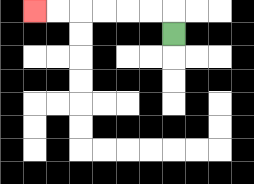{'start': '[7, 1]', 'end': '[1, 0]', 'path_directions': 'U,L,L,L,L,L,L', 'path_coordinates': '[[7, 1], [7, 0], [6, 0], [5, 0], [4, 0], [3, 0], [2, 0], [1, 0]]'}